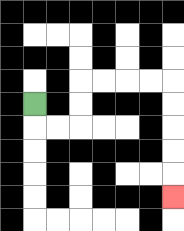{'start': '[1, 4]', 'end': '[7, 8]', 'path_directions': 'D,R,R,U,U,R,R,R,R,D,D,D,D,D', 'path_coordinates': '[[1, 4], [1, 5], [2, 5], [3, 5], [3, 4], [3, 3], [4, 3], [5, 3], [6, 3], [7, 3], [7, 4], [7, 5], [7, 6], [7, 7], [7, 8]]'}